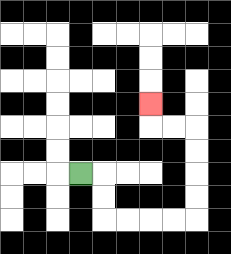{'start': '[3, 7]', 'end': '[6, 4]', 'path_directions': 'R,D,D,R,R,R,R,U,U,U,U,L,L,U', 'path_coordinates': '[[3, 7], [4, 7], [4, 8], [4, 9], [5, 9], [6, 9], [7, 9], [8, 9], [8, 8], [8, 7], [8, 6], [8, 5], [7, 5], [6, 5], [6, 4]]'}